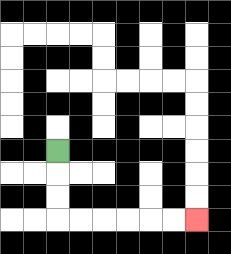{'start': '[2, 6]', 'end': '[8, 9]', 'path_directions': 'D,D,D,R,R,R,R,R,R', 'path_coordinates': '[[2, 6], [2, 7], [2, 8], [2, 9], [3, 9], [4, 9], [5, 9], [6, 9], [7, 9], [8, 9]]'}